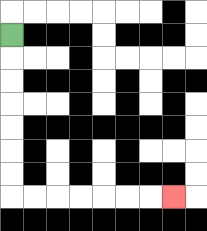{'start': '[0, 1]', 'end': '[7, 8]', 'path_directions': 'D,D,D,D,D,D,D,R,R,R,R,R,R,R', 'path_coordinates': '[[0, 1], [0, 2], [0, 3], [0, 4], [0, 5], [0, 6], [0, 7], [0, 8], [1, 8], [2, 8], [3, 8], [4, 8], [5, 8], [6, 8], [7, 8]]'}